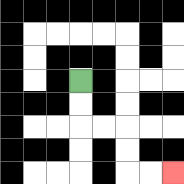{'start': '[3, 3]', 'end': '[7, 7]', 'path_directions': 'D,D,R,R,D,D,R,R', 'path_coordinates': '[[3, 3], [3, 4], [3, 5], [4, 5], [5, 5], [5, 6], [5, 7], [6, 7], [7, 7]]'}